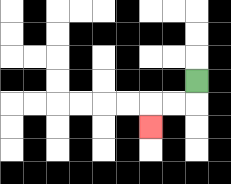{'start': '[8, 3]', 'end': '[6, 5]', 'path_directions': 'D,L,L,D', 'path_coordinates': '[[8, 3], [8, 4], [7, 4], [6, 4], [6, 5]]'}